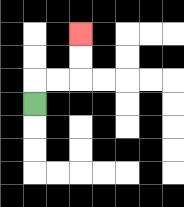{'start': '[1, 4]', 'end': '[3, 1]', 'path_directions': 'U,R,R,U,U', 'path_coordinates': '[[1, 4], [1, 3], [2, 3], [3, 3], [3, 2], [3, 1]]'}